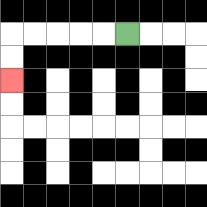{'start': '[5, 1]', 'end': '[0, 3]', 'path_directions': 'L,L,L,L,L,D,D', 'path_coordinates': '[[5, 1], [4, 1], [3, 1], [2, 1], [1, 1], [0, 1], [0, 2], [0, 3]]'}